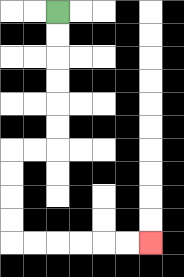{'start': '[2, 0]', 'end': '[6, 10]', 'path_directions': 'D,D,D,D,D,D,L,L,D,D,D,D,R,R,R,R,R,R', 'path_coordinates': '[[2, 0], [2, 1], [2, 2], [2, 3], [2, 4], [2, 5], [2, 6], [1, 6], [0, 6], [0, 7], [0, 8], [0, 9], [0, 10], [1, 10], [2, 10], [3, 10], [4, 10], [5, 10], [6, 10]]'}